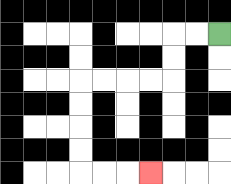{'start': '[9, 1]', 'end': '[6, 7]', 'path_directions': 'L,L,D,D,L,L,L,L,D,D,D,D,R,R,R', 'path_coordinates': '[[9, 1], [8, 1], [7, 1], [7, 2], [7, 3], [6, 3], [5, 3], [4, 3], [3, 3], [3, 4], [3, 5], [3, 6], [3, 7], [4, 7], [5, 7], [6, 7]]'}